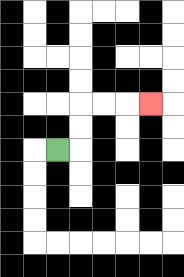{'start': '[2, 6]', 'end': '[6, 4]', 'path_directions': 'R,U,U,R,R,R', 'path_coordinates': '[[2, 6], [3, 6], [3, 5], [3, 4], [4, 4], [5, 4], [6, 4]]'}